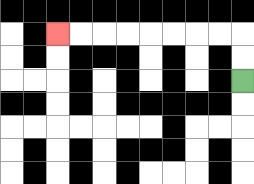{'start': '[10, 3]', 'end': '[2, 1]', 'path_directions': 'U,U,L,L,L,L,L,L,L,L', 'path_coordinates': '[[10, 3], [10, 2], [10, 1], [9, 1], [8, 1], [7, 1], [6, 1], [5, 1], [4, 1], [3, 1], [2, 1]]'}